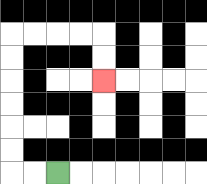{'start': '[2, 7]', 'end': '[4, 3]', 'path_directions': 'L,L,U,U,U,U,U,U,R,R,R,R,D,D', 'path_coordinates': '[[2, 7], [1, 7], [0, 7], [0, 6], [0, 5], [0, 4], [0, 3], [0, 2], [0, 1], [1, 1], [2, 1], [3, 1], [4, 1], [4, 2], [4, 3]]'}